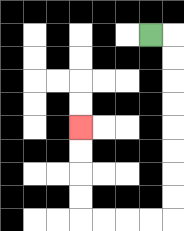{'start': '[6, 1]', 'end': '[3, 5]', 'path_directions': 'R,D,D,D,D,D,D,D,D,L,L,L,L,U,U,U,U', 'path_coordinates': '[[6, 1], [7, 1], [7, 2], [7, 3], [7, 4], [7, 5], [7, 6], [7, 7], [7, 8], [7, 9], [6, 9], [5, 9], [4, 9], [3, 9], [3, 8], [3, 7], [3, 6], [3, 5]]'}